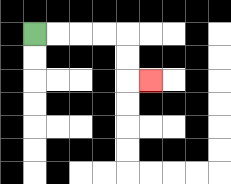{'start': '[1, 1]', 'end': '[6, 3]', 'path_directions': 'R,R,R,R,D,D,R', 'path_coordinates': '[[1, 1], [2, 1], [3, 1], [4, 1], [5, 1], [5, 2], [5, 3], [6, 3]]'}